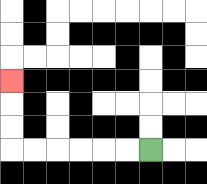{'start': '[6, 6]', 'end': '[0, 3]', 'path_directions': 'L,L,L,L,L,L,U,U,U', 'path_coordinates': '[[6, 6], [5, 6], [4, 6], [3, 6], [2, 6], [1, 6], [0, 6], [0, 5], [0, 4], [0, 3]]'}